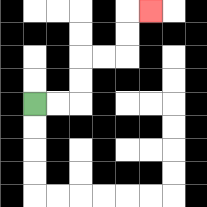{'start': '[1, 4]', 'end': '[6, 0]', 'path_directions': 'R,R,U,U,R,R,U,U,R', 'path_coordinates': '[[1, 4], [2, 4], [3, 4], [3, 3], [3, 2], [4, 2], [5, 2], [5, 1], [5, 0], [6, 0]]'}